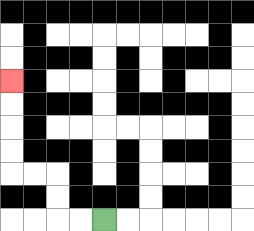{'start': '[4, 9]', 'end': '[0, 3]', 'path_directions': 'L,L,U,U,L,L,U,U,U,U', 'path_coordinates': '[[4, 9], [3, 9], [2, 9], [2, 8], [2, 7], [1, 7], [0, 7], [0, 6], [0, 5], [0, 4], [0, 3]]'}